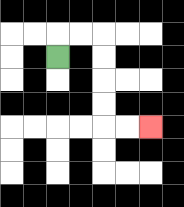{'start': '[2, 2]', 'end': '[6, 5]', 'path_directions': 'U,R,R,D,D,D,D,R,R', 'path_coordinates': '[[2, 2], [2, 1], [3, 1], [4, 1], [4, 2], [4, 3], [4, 4], [4, 5], [5, 5], [6, 5]]'}